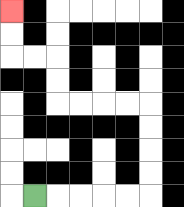{'start': '[1, 8]', 'end': '[0, 0]', 'path_directions': 'R,R,R,R,R,U,U,U,U,L,L,L,L,U,U,L,L,U,U', 'path_coordinates': '[[1, 8], [2, 8], [3, 8], [4, 8], [5, 8], [6, 8], [6, 7], [6, 6], [6, 5], [6, 4], [5, 4], [4, 4], [3, 4], [2, 4], [2, 3], [2, 2], [1, 2], [0, 2], [0, 1], [0, 0]]'}